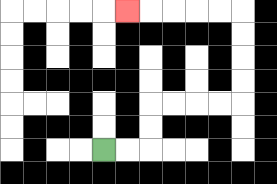{'start': '[4, 6]', 'end': '[5, 0]', 'path_directions': 'R,R,U,U,R,R,R,R,U,U,U,U,L,L,L,L,L', 'path_coordinates': '[[4, 6], [5, 6], [6, 6], [6, 5], [6, 4], [7, 4], [8, 4], [9, 4], [10, 4], [10, 3], [10, 2], [10, 1], [10, 0], [9, 0], [8, 0], [7, 0], [6, 0], [5, 0]]'}